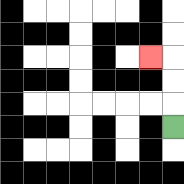{'start': '[7, 5]', 'end': '[6, 2]', 'path_directions': 'U,U,U,L', 'path_coordinates': '[[7, 5], [7, 4], [7, 3], [7, 2], [6, 2]]'}